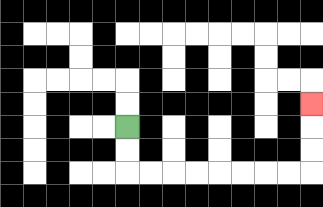{'start': '[5, 5]', 'end': '[13, 4]', 'path_directions': 'D,D,R,R,R,R,R,R,R,R,U,U,U', 'path_coordinates': '[[5, 5], [5, 6], [5, 7], [6, 7], [7, 7], [8, 7], [9, 7], [10, 7], [11, 7], [12, 7], [13, 7], [13, 6], [13, 5], [13, 4]]'}